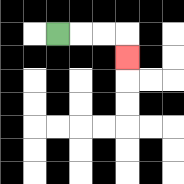{'start': '[2, 1]', 'end': '[5, 2]', 'path_directions': 'R,R,R,D', 'path_coordinates': '[[2, 1], [3, 1], [4, 1], [5, 1], [5, 2]]'}